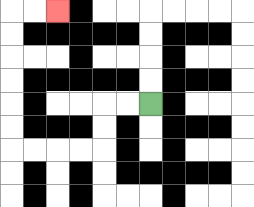{'start': '[6, 4]', 'end': '[2, 0]', 'path_directions': 'L,L,D,D,L,L,L,L,U,U,U,U,U,U,R,R', 'path_coordinates': '[[6, 4], [5, 4], [4, 4], [4, 5], [4, 6], [3, 6], [2, 6], [1, 6], [0, 6], [0, 5], [0, 4], [0, 3], [0, 2], [0, 1], [0, 0], [1, 0], [2, 0]]'}